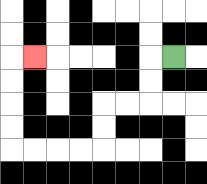{'start': '[7, 2]', 'end': '[1, 2]', 'path_directions': 'L,D,D,L,L,D,D,L,L,L,L,U,U,U,U,R', 'path_coordinates': '[[7, 2], [6, 2], [6, 3], [6, 4], [5, 4], [4, 4], [4, 5], [4, 6], [3, 6], [2, 6], [1, 6], [0, 6], [0, 5], [0, 4], [0, 3], [0, 2], [1, 2]]'}